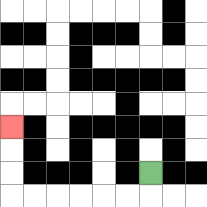{'start': '[6, 7]', 'end': '[0, 5]', 'path_directions': 'D,L,L,L,L,L,L,U,U,U', 'path_coordinates': '[[6, 7], [6, 8], [5, 8], [4, 8], [3, 8], [2, 8], [1, 8], [0, 8], [0, 7], [0, 6], [0, 5]]'}